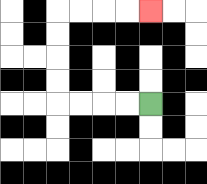{'start': '[6, 4]', 'end': '[6, 0]', 'path_directions': 'L,L,L,L,U,U,U,U,R,R,R,R', 'path_coordinates': '[[6, 4], [5, 4], [4, 4], [3, 4], [2, 4], [2, 3], [2, 2], [2, 1], [2, 0], [3, 0], [4, 0], [5, 0], [6, 0]]'}